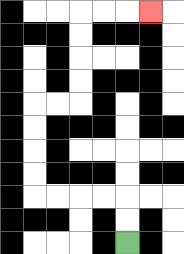{'start': '[5, 10]', 'end': '[6, 0]', 'path_directions': 'U,U,L,L,L,L,U,U,U,U,R,R,U,U,U,U,R,R,R', 'path_coordinates': '[[5, 10], [5, 9], [5, 8], [4, 8], [3, 8], [2, 8], [1, 8], [1, 7], [1, 6], [1, 5], [1, 4], [2, 4], [3, 4], [3, 3], [3, 2], [3, 1], [3, 0], [4, 0], [5, 0], [6, 0]]'}